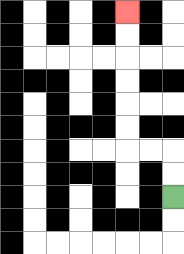{'start': '[7, 8]', 'end': '[5, 0]', 'path_directions': 'U,U,L,L,U,U,U,U,U,U', 'path_coordinates': '[[7, 8], [7, 7], [7, 6], [6, 6], [5, 6], [5, 5], [5, 4], [5, 3], [5, 2], [5, 1], [5, 0]]'}